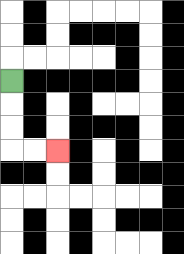{'start': '[0, 3]', 'end': '[2, 6]', 'path_directions': 'D,D,D,R,R', 'path_coordinates': '[[0, 3], [0, 4], [0, 5], [0, 6], [1, 6], [2, 6]]'}